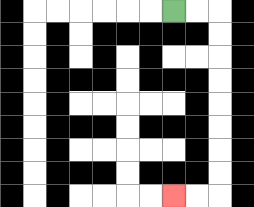{'start': '[7, 0]', 'end': '[7, 8]', 'path_directions': 'R,R,D,D,D,D,D,D,D,D,L,L', 'path_coordinates': '[[7, 0], [8, 0], [9, 0], [9, 1], [9, 2], [9, 3], [9, 4], [9, 5], [9, 6], [9, 7], [9, 8], [8, 8], [7, 8]]'}